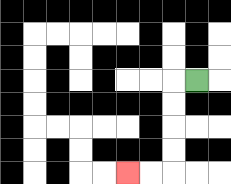{'start': '[8, 3]', 'end': '[5, 7]', 'path_directions': 'L,D,D,D,D,L,L', 'path_coordinates': '[[8, 3], [7, 3], [7, 4], [7, 5], [7, 6], [7, 7], [6, 7], [5, 7]]'}